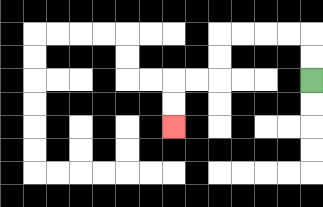{'start': '[13, 3]', 'end': '[7, 5]', 'path_directions': 'U,U,L,L,L,L,D,D,L,L,D,D', 'path_coordinates': '[[13, 3], [13, 2], [13, 1], [12, 1], [11, 1], [10, 1], [9, 1], [9, 2], [9, 3], [8, 3], [7, 3], [7, 4], [7, 5]]'}